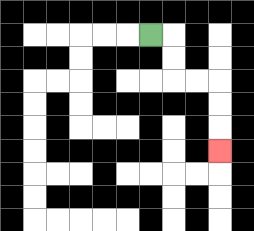{'start': '[6, 1]', 'end': '[9, 6]', 'path_directions': 'R,D,D,R,R,D,D,D', 'path_coordinates': '[[6, 1], [7, 1], [7, 2], [7, 3], [8, 3], [9, 3], [9, 4], [9, 5], [9, 6]]'}